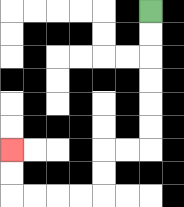{'start': '[6, 0]', 'end': '[0, 6]', 'path_directions': 'D,D,D,D,D,D,L,L,D,D,L,L,L,L,U,U', 'path_coordinates': '[[6, 0], [6, 1], [6, 2], [6, 3], [6, 4], [6, 5], [6, 6], [5, 6], [4, 6], [4, 7], [4, 8], [3, 8], [2, 8], [1, 8], [0, 8], [0, 7], [0, 6]]'}